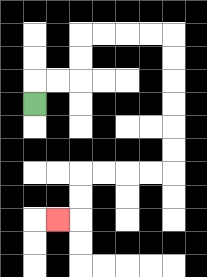{'start': '[1, 4]', 'end': '[2, 9]', 'path_directions': 'U,R,R,U,U,R,R,R,R,D,D,D,D,D,D,L,L,L,L,D,D,L', 'path_coordinates': '[[1, 4], [1, 3], [2, 3], [3, 3], [3, 2], [3, 1], [4, 1], [5, 1], [6, 1], [7, 1], [7, 2], [7, 3], [7, 4], [7, 5], [7, 6], [7, 7], [6, 7], [5, 7], [4, 7], [3, 7], [3, 8], [3, 9], [2, 9]]'}